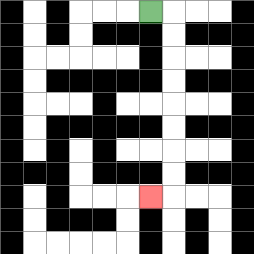{'start': '[6, 0]', 'end': '[6, 8]', 'path_directions': 'R,D,D,D,D,D,D,D,D,L', 'path_coordinates': '[[6, 0], [7, 0], [7, 1], [7, 2], [7, 3], [7, 4], [7, 5], [7, 6], [7, 7], [7, 8], [6, 8]]'}